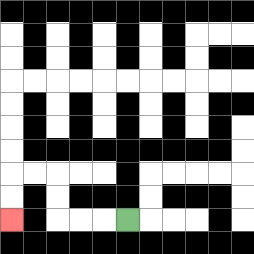{'start': '[5, 9]', 'end': '[0, 9]', 'path_directions': 'L,L,L,U,U,L,L,D,D', 'path_coordinates': '[[5, 9], [4, 9], [3, 9], [2, 9], [2, 8], [2, 7], [1, 7], [0, 7], [0, 8], [0, 9]]'}